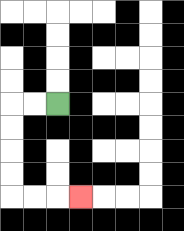{'start': '[2, 4]', 'end': '[3, 8]', 'path_directions': 'L,L,D,D,D,D,R,R,R', 'path_coordinates': '[[2, 4], [1, 4], [0, 4], [0, 5], [0, 6], [0, 7], [0, 8], [1, 8], [2, 8], [3, 8]]'}